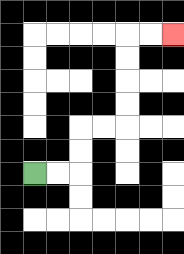{'start': '[1, 7]', 'end': '[7, 1]', 'path_directions': 'R,R,U,U,R,R,U,U,U,U,R,R', 'path_coordinates': '[[1, 7], [2, 7], [3, 7], [3, 6], [3, 5], [4, 5], [5, 5], [5, 4], [5, 3], [5, 2], [5, 1], [6, 1], [7, 1]]'}